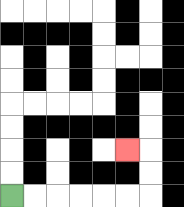{'start': '[0, 8]', 'end': '[5, 6]', 'path_directions': 'R,R,R,R,R,R,U,U,L', 'path_coordinates': '[[0, 8], [1, 8], [2, 8], [3, 8], [4, 8], [5, 8], [6, 8], [6, 7], [6, 6], [5, 6]]'}